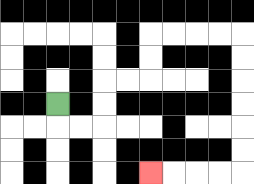{'start': '[2, 4]', 'end': '[6, 7]', 'path_directions': 'D,R,R,U,U,R,R,U,U,R,R,R,R,D,D,D,D,D,D,L,L,L,L', 'path_coordinates': '[[2, 4], [2, 5], [3, 5], [4, 5], [4, 4], [4, 3], [5, 3], [6, 3], [6, 2], [6, 1], [7, 1], [8, 1], [9, 1], [10, 1], [10, 2], [10, 3], [10, 4], [10, 5], [10, 6], [10, 7], [9, 7], [8, 7], [7, 7], [6, 7]]'}